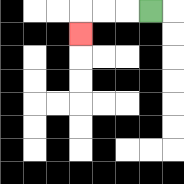{'start': '[6, 0]', 'end': '[3, 1]', 'path_directions': 'L,L,L,D', 'path_coordinates': '[[6, 0], [5, 0], [4, 0], [3, 0], [3, 1]]'}